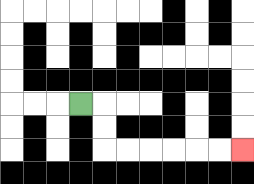{'start': '[3, 4]', 'end': '[10, 6]', 'path_directions': 'R,D,D,R,R,R,R,R,R', 'path_coordinates': '[[3, 4], [4, 4], [4, 5], [4, 6], [5, 6], [6, 6], [7, 6], [8, 6], [9, 6], [10, 6]]'}